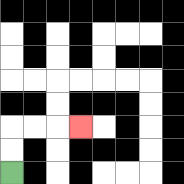{'start': '[0, 7]', 'end': '[3, 5]', 'path_directions': 'U,U,R,R,R', 'path_coordinates': '[[0, 7], [0, 6], [0, 5], [1, 5], [2, 5], [3, 5]]'}